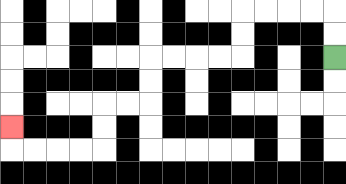{'start': '[14, 2]', 'end': '[0, 5]', 'path_directions': 'U,U,L,L,L,L,D,D,L,L,L,L,D,D,L,L,D,D,L,L,L,L,U', 'path_coordinates': '[[14, 2], [14, 1], [14, 0], [13, 0], [12, 0], [11, 0], [10, 0], [10, 1], [10, 2], [9, 2], [8, 2], [7, 2], [6, 2], [6, 3], [6, 4], [5, 4], [4, 4], [4, 5], [4, 6], [3, 6], [2, 6], [1, 6], [0, 6], [0, 5]]'}